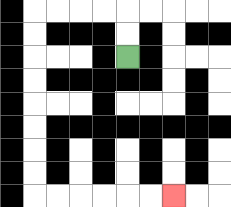{'start': '[5, 2]', 'end': '[7, 8]', 'path_directions': 'U,U,L,L,L,L,D,D,D,D,D,D,D,D,R,R,R,R,R,R', 'path_coordinates': '[[5, 2], [5, 1], [5, 0], [4, 0], [3, 0], [2, 0], [1, 0], [1, 1], [1, 2], [1, 3], [1, 4], [1, 5], [1, 6], [1, 7], [1, 8], [2, 8], [3, 8], [4, 8], [5, 8], [6, 8], [7, 8]]'}